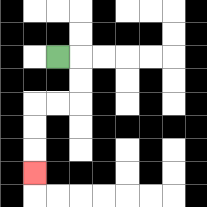{'start': '[2, 2]', 'end': '[1, 7]', 'path_directions': 'R,D,D,L,L,D,D,D', 'path_coordinates': '[[2, 2], [3, 2], [3, 3], [3, 4], [2, 4], [1, 4], [1, 5], [1, 6], [1, 7]]'}